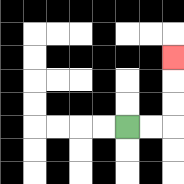{'start': '[5, 5]', 'end': '[7, 2]', 'path_directions': 'R,R,U,U,U', 'path_coordinates': '[[5, 5], [6, 5], [7, 5], [7, 4], [7, 3], [7, 2]]'}